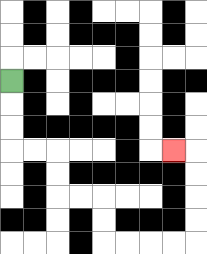{'start': '[0, 3]', 'end': '[7, 6]', 'path_directions': 'D,D,D,R,R,D,D,R,R,D,D,R,R,R,R,U,U,U,U,L', 'path_coordinates': '[[0, 3], [0, 4], [0, 5], [0, 6], [1, 6], [2, 6], [2, 7], [2, 8], [3, 8], [4, 8], [4, 9], [4, 10], [5, 10], [6, 10], [7, 10], [8, 10], [8, 9], [8, 8], [8, 7], [8, 6], [7, 6]]'}